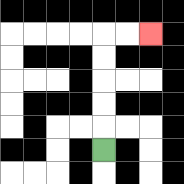{'start': '[4, 6]', 'end': '[6, 1]', 'path_directions': 'U,U,U,U,U,R,R', 'path_coordinates': '[[4, 6], [4, 5], [4, 4], [4, 3], [4, 2], [4, 1], [5, 1], [6, 1]]'}